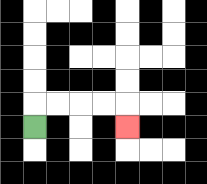{'start': '[1, 5]', 'end': '[5, 5]', 'path_directions': 'U,R,R,R,R,D', 'path_coordinates': '[[1, 5], [1, 4], [2, 4], [3, 4], [4, 4], [5, 4], [5, 5]]'}